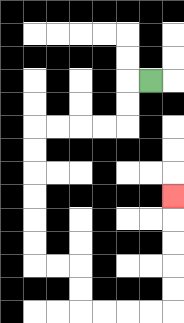{'start': '[6, 3]', 'end': '[7, 8]', 'path_directions': 'L,D,D,L,L,L,L,D,D,D,D,D,D,R,R,D,D,R,R,R,R,U,U,U,U,U', 'path_coordinates': '[[6, 3], [5, 3], [5, 4], [5, 5], [4, 5], [3, 5], [2, 5], [1, 5], [1, 6], [1, 7], [1, 8], [1, 9], [1, 10], [1, 11], [2, 11], [3, 11], [3, 12], [3, 13], [4, 13], [5, 13], [6, 13], [7, 13], [7, 12], [7, 11], [7, 10], [7, 9], [7, 8]]'}